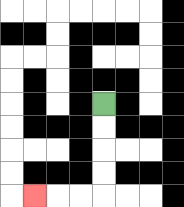{'start': '[4, 4]', 'end': '[1, 8]', 'path_directions': 'D,D,D,D,L,L,L', 'path_coordinates': '[[4, 4], [4, 5], [4, 6], [4, 7], [4, 8], [3, 8], [2, 8], [1, 8]]'}